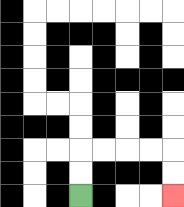{'start': '[3, 8]', 'end': '[7, 8]', 'path_directions': 'U,U,R,R,R,R,D,D', 'path_coordinates': '[[3, 8], [3, 7], [3, 6], [4, 6], [5, 6], [6, 6], [7, 6], [7, 7], [7, 8]]'}